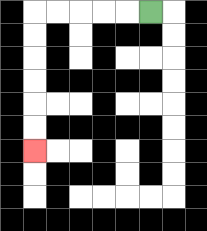{'start': '[6, 0]', 'end': '[1, 6]', 'path_directions': 'L,L,L,L,L,D,D,D,D,D,D', 'path_coordinates': '[[6, 0], [5, 0], [4, 0], [3, 0], [2, 0], [1, 0], [1, 1], [1, 2], [1, 3], [1, 4], [1, 5], [1, 6]]'}